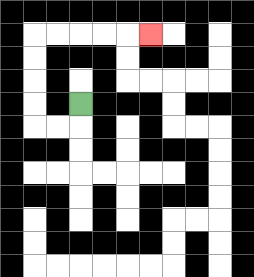{'start': '[3, 4]', 'end': '[6, 1]', 'path_directions': 'D,L,L,U,U,U,U,R,R,R,R,R', 'path_coordinates': '[[3, 4], [3, 5], [2, 5], [1, 5], [1, 4], [1, 3], [1, 2], [1, 1], [2, 1], [3, 1], [4, 1], [5, 1], [6, 1]]'}